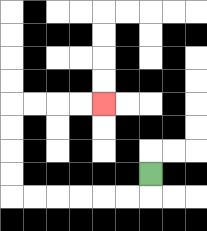{'start': '[6, 7]', 'end': '[4, 4]', 'path_directions': 'D,L,L,L,L,L,L,U,U,U,U,R,R,R,R', 'path_coordinates': '[[6, 7], [6, 8], [5, 8], [4, 8], [3, 8], [2, 8], [1, 8], [0, 8], [0, 7], [0, 6], [0, 5], [0, 4], [1, 4], [2, 4], [3, 4], [4, 4]]'}